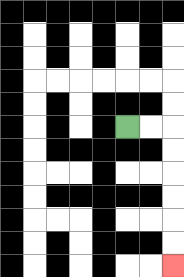{'start': '[5, 5]', 'end': '[7, 11]', 'path_directions': 'R,R,D,D,D,D,D,D', 'path_coordinates': '[[5, 5], [6, 5], [7, 5], [7, 6], [7, 7], [7, 8], [7, 9], [7, 10], [7, 11]]'}